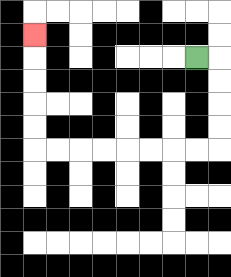{'start': '[8, 2]', 'end': '[1, 1]', 'path_directions': 'R,D,D,D,D,L,L,L,L,L,L,L,L,U,U,U,U,U', 'path_coordinates': '[[8, 2], [9, 2], [9, 3], [9, 4], [9, 5], [9, 6], [8, 6], [7, 6], [6, 6], [5, 6], [4, 6], [3, 6], [2, 6], [1, 6], [1, 5], [1, 4], [1, 3], [1, 2], [1, 1]]'}